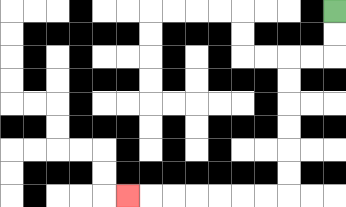{'start': '[14, 0]', 'end': '[5, 8]', 'path_directions': 'D,D,L,L,D,D,D,D,D,D,L,L,L,L,L,L,L', 'path_coordinates': '[[14, 0], [14, 1], [14, 2], [13, 2], [12, 2], [12, 3], [12, 4], [12, 5], [12, 6], [12, 7], [12, 8], [11, 8], [10, 8], [9, 8], [8, 8], [7, 8], [6, 8], [5, 8]]'}